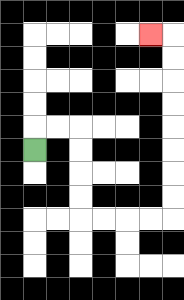{'start': '[1, 6]', 'end': '[6, 1]', 'path_directions': 'U,R,R,D,D,D,D,R,R,R,R,U,U,U,U,U,U,U,U,L', 'path_coordinates': '[[1, 6], [1, 5], [2, 5], [3, 5], [3, 6], [3, 7], [3, 8], [3, 9], [4, 9], [5, 9], [6, 9], [7, 9], [7, 8], [7, 7], [7, 6], [7, 5], [7, 4], [7, 3], [7, 2], [7, 1], [6, 1]]'}